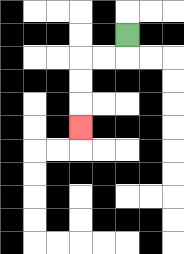{'start': '[5, 1]', 'end': '[3, 5]', 'path_directions': 'D,L,L,D,D,D', 'path_coordinates': '[[5, 1], [5, 2], [4, 2], [3, 2], [3, 3], [3, 4], [3, 5]]'}